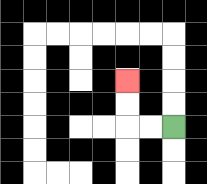{'start': '[7, 5]', 'end': '[5, 3]', 'path_directions': 'L,L,U,U', 'path_coordinates': '[[7, 5], [6, 5], [5, 5], [5, 4], [5, 3]]'}